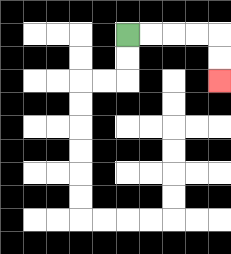{'start': '[5, 1]', 'end': '[9, 3]', 'path_directions': 'R,R,R,R,D,D', 'path_coordinates': '[[5, 1], [6, 1], [7, 1], [8, 1], [9, 1], [9, 2], [9, 3]]'}